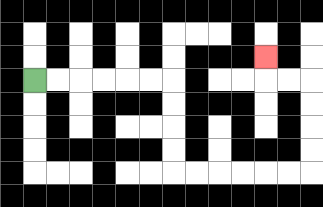{'start': '[1, 3]', 'end': '[11, 2]', 'path_directions': 'R,R,R,R,R,R,D,D,D,D,R,R,R,R,R,R,U,U,U,U,L,L,U', 'path_coordinates': '[[1, 3], [2, 3], [3, 3], [4, 3], [5, 3], [6, 3], [7, 3], [7, 4], [7, 5], [7, 6], [7, 7], [8, 7], [9, 7], [10, 7], [11, 7], [12, 7], [13, 7], [13, 6], [13, 5], [13, 4], [13, 3], [12, 3], [11, 3], [11, 2]]'}